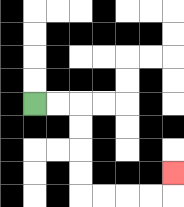{'start': '[1, 4]', 'end': '[7, 7]', 'path_directions': 'R,R,D,D,D,D,R,R,R,R,U', 'path_coordinates': '[[1, 4], [2, 4], [3, 4], [3, 5], [3, 6], [3, 7], [3, 8], [4, 8], [5, 8], [6, 8], [7, 8], [7, 7]]'}